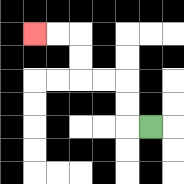{'start': '[6, 5]', 'end': '[1, 1]', 'path_directions': 'L,U,U,L,L,U,U,L,L', 'path_coordinates': '[[6, 5], [5, 5], [5, 4], [5, 3], [4, 3], [3, 3], [3, 2], [3, 1], [2, 1], [1, 1]]'}